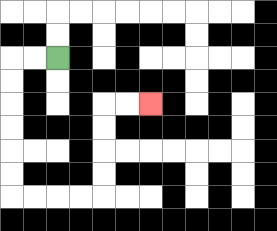{'start': '[2, 2]', 'end': '[6, 4]', 'path_directions': 'L,L,D,D,D,D,D,D,R,R,R,R,U,U,U,U,R,R', 'path_coordinates': '[[2, 2], [1, 2], [0, 2], [0, 3], [0, 4], [0, 5], [0, 6], [0, 7], [0, 8], [1, 8], [2, 8], [3, 8], [4, 8], [4, 7], [4, 6], [4, 5], [4, 4], [5, 4], [6, 4]]'}